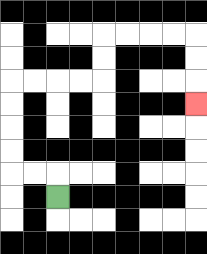{'start': '[2, 8]', 'end': '[8, 4]', 'path_directions': 'U,L,L,U,U,U,U,R,R,R,R,U,U,R,R,R,R,D,D,D', 'path_coordinates': '[[2, 8], [2, 7], [1, 7], [0, 7], [0, 6], [0, 5], [0, 4], [0, 3], [1, 3], [2, 3], [3, 3], [4, 3], [4, 2], [4, 1], [5, 1], [6, 1], [7, 1], [8, 1], [8, 2], [8, 3], [8, 4]]'}